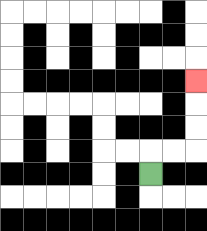{'start': '[6, 7]', 'end': '[8, 3]', 'path_directions': 'U,R,R,U,U,U', 'path_coordinates': '[[6, 7], [6, 6], [7, 6], [8, 6], [8, 5], [8, 4], [8, 3]]'}